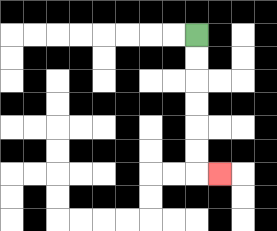{'start': '[8, 1]', 'end': '[9, 7]', 'path_directions': 'D,D,D,D,D,D,R', 'path_coordinates': '[[8, 1], [8, 2], [8, 3], [8, 4], [8, 5], [8, 6], [8, 7], [9, 7]]'}